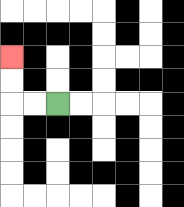{'start': '[2, 4]', 'end': '[0, 2]', 'path_directions': 'L,L,U,U', 'path_coordinates': '[[2, 4], [1, 4], [0, 4], [0, 3], [0, 2]]'}